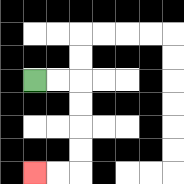{'start': '[1, 3]', 'end': '[1, 7]', 'path_directions': 'R,R,D,D,D,D,L,L', 'path_coordinates': '[[1, 3], [2, 3], [3, 3], [3, 4], [3, 5], [3, 6], [3, 7], [2, 7], [1, 7]]'}